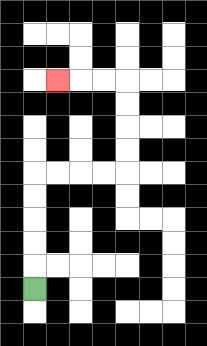{'start': '[1, 12]', 'end': '[2, 3]', 'path_directions': 'U,U,U,U,U,R,R,R,R,U,U,U,U,L,L,L', 'path_coordinates': '[[1, 12], [1, 11], [1, 10], [1, 9], [1, 8], [1, 7], [2, 7], [3, 7], [4, 7], [5, 7], [5, 6], [5, 5], [5, 4], [5, 3], [4, 3], [3, 3], [2, 3]]'}